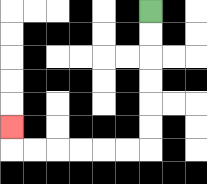{'start': '[6, 0]', 'end': '[0, 5]', 'path_directions': 'D,D,D,D,D,D,L,L,L,L,L,L,U', 'path_coordinates': '[[6, 0], [6, 1], [6, 2], [6, 3], [6, 4], [6, 5], [6, 6], [5, 6], [4, 6], [3, 6], [2, 6], [1, 6], [0, 6], [0, 5]]'}